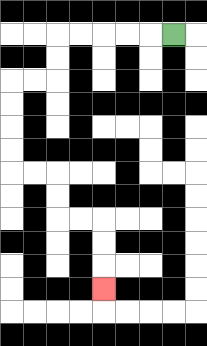{'start': '[7, 1]', 'end': '[4, 12]', 'path_directions': 'L,L,L,L,L,D,D,L,L,D,D,D,D,R,R,D,D,R,R,D,D,D', 'path_coordinates': '[[7, 1], [6, 1], [5, 1], [4, 1], [3, 1], [2, 1], [2, 2], [2, 3], [1, 3], [0, 3], [0, 4], [0, 5], [0, 6], [0, 7], [1, 7], [2, 7], [2, 8], [2, 9], [3, 9], [4, 9], [4, 10], [4, 11], [4, 12]]'}